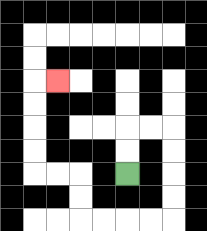{'start': '[5, 7]', 'end': '[2, 3]', 'path_directions': 'U,U,R,R,D,D,D,D,L,L,L,L,U,U,L,L,U,U,U,U,R', 'path_coordinates': '[[5, 7], [5, 6], [5, 5], [6, 5], [7, 5], [7, 6], [7, 7], [7, 8], [7, 9], [6, 9], [5, 9], [4, 9], [3, 9], [3, 8], [3, 7], [2, 7], [1, 7], [1, 6], [1, 5], [1, 4], [1, 3], [2, 3]]'}